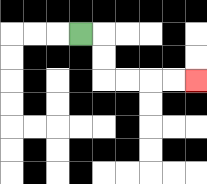{'start': '[3, 1]', 'end': '[8, 3]', 'path_directions': 'R,D,D,R,R,R,R', 'path_coordinates': '[[3, 1], [4, 1], [4, 2], [4, 3], [5, 3], [6, 3], [7, 3], [8, 3]]'}